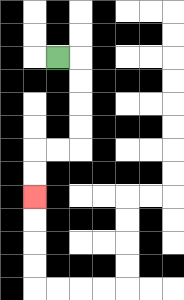{'start': '[2, 2]', 'end': '[1, 8]', 'path_directions': 'R,D,D,D,D,L,L,D,D', 'path_coordinates': '[[2, 2], [3, 2], [3, 3], [3, 4], [3, 5], [3, 6], [2, 6], [1, 6], [1, 7], [1, 8]]'}